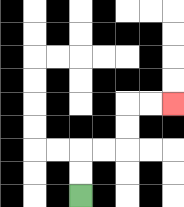{'start': '[3, 8]', 'end': '[7, 4]', 'path_directions': 'U,U,R,R,U,U,R,R', 'path_coordinates': '[[3, 8], [3, 7], [3, 6], [4, 6], [5, 6], [5, 5], [5, 4], [6, 4], [7, 4]]'}